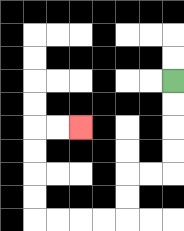{'start': '[7, 3]', 'end': '[3, 5]', 'path_directions': 'D,D,D,D,L,L,D,D,L,L,L,L,U,U,U,U,R,R', 'path_coordinates': '[[7, 3], [7, 4], [7, 5], [7, 6], [7, 7], [6, 7], [5, 7], [5, 8], [5, 9], [4, 9], [3, 9], [2, 9], [1, 9], [1, 8], [1, 7], [1, 6], [1, 5], [2, 5], [3, 5]]'}